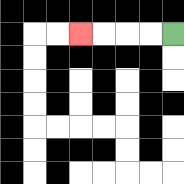{'start': '[7, 1]', 'end': '[3, 1]', 'path_directions': 'L,L,L,L', 'path_coordinates': '[[7, 1], [6, 1], [5, 1], [4, 1], [3, 1]]'}